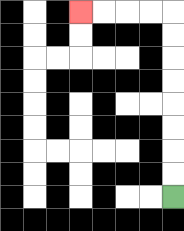{'start': '[7, 8]', 'end': '[3, 0]', 'path_directions': 'U,U,U,U,U,U,U,U,L,L,L,L', 'path_coordinates': '[[7, 8], [7, 7], [7, 6], [7, 5], [7, 4], [7, 3], [7, 2], [7, 1], [7, 0], [6, 0], [5, 0], [4, 0], [3, 0]]'}